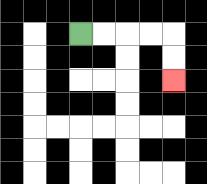{'start': '[3, 1]', 'end': '[7, 3]', 'path_directions': 'R,R,R,R,D,D', 'path_coordinates': '[[3, 1], [4, 1], [5, 1], [6, 1], [7, 1], [7, 2], [7, 3]]'}